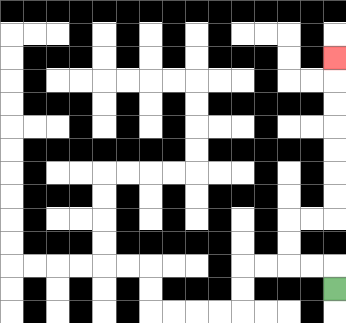{'start': '[14, 12]', 'end': '[14, 2]', 'path_directions': 'U,L,L,U,U,R,R,U,U,U,U,U,U,U', 'path_coordinates': '[[14, 12], [14, 11], [13, 11], [12, 11], [12, 10], [12, 9], [13, 9], [14, 9], [14, 8], [14, 7], [14, 6], [14, 5], [14, 4], [14, 3], [14, 2]]'}